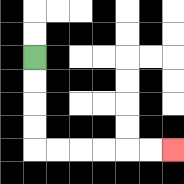{'start': '[1, 2]', 'end': '[7, 6]', 'path_directions': 'D,D,D,D,R,R,R,R,R,R', 'path_coordinates': '[[1, 2], [1, 3], [1, 4], [1, 5], [1, 6], [2, 6], [3, 6], [4, 6], [5, 6], [6, 6], [7, 6]]'}